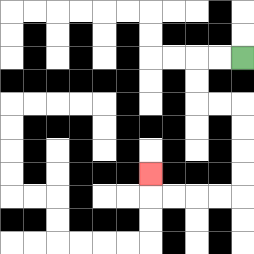{'start': '[10, 2]', 'end': '[6, 7]', 'path_directions': 'L,L,D,D,R,R,D,D,D,D,L,L,L,L,U', 'path_coordinates': '[[10, 2], [9, 2], [8, 2], [8, 3], [8, 4], [9, 4], [10, 4], [10, 5], [10, 6], [10, 7], [10, 8], [9, 8], [8, 8], [7, 8], [6, 8], [6, 7]]'}